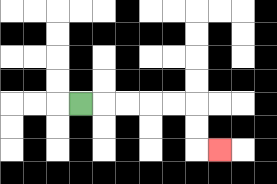{'start': '[3, 4]', 'end': '[9, 6]', 'path_directions': 'R,R,R,R,R,D,D,R', 'path_coordinates': '[[3, 4], [4, 4], [5, 4], [6, 4], [7, 4], [8, 4], [8, 5], [8, 6], [9, 6]]'}